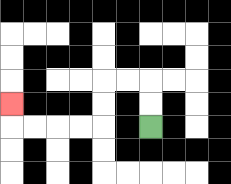{'start': '[6, 5]', 'end': '[0, 4]', 'path_directions': 'U,U,L,L,D,D,L,L,L,L,U', 'path_coordinates': '[[6, 5], [6, 4], [6, 3], [5, 3], [4, 3], [4, 4], [4, 5], [3, 5], [2, 5], [1, 5], [0, 5], [0, 4]]'}